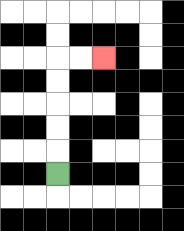{'start': '[2, 7]', 'end': '[4, 2]', 'path_directions': 'U,U,U,U,U,R,R', 'path_coordinates': '[[2, 7], [2, 6], [2, 5], [2, 4], [2, 3], [2, 2], [3, 2], [4, 2]]'}